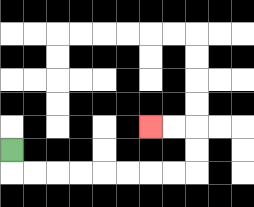{'start': '[0, 6]', 'end': '[6, 5]', 'path_directions': 'D,R,R,R,R,R,R,R,R,U,U,L,L', 'path_coordinates': '[[0, 6], [0, 7], [1, 7], [2, 7], [3, 7], [4, 7], [5, 7], [6, 7], [7, 7], [8, 7], [8, 6], [8, 5], [7, 5], [6, 5]]'}